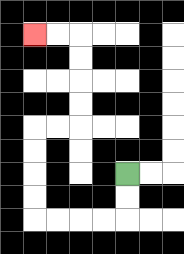{'start': '[5, 7]', 'end': '[1, 1]', 'path_directions': 'D,D,L,L,L,L,U,U,U,U,R,R,U,U,U,U,L,L', 'path_coordinates': '[[5, 7], [5, 8], [5, 9], [4, 9], [3, 9], [2, 9], [1, 9], [1, 8], [1, 7], [1, 6], [1, 5], [2, 5], [3, 5], [3, 4], [3, 3], [3, 2], [3, 1], [2, 1], [1, 1]]'}